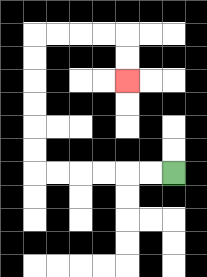{'start': '[7, 7]', 'end': '[5, 3]', 'path_directions': 'L,L,L,L,L,L,U,U,U,U,U,U,R,R,R,R,D,D', 'path_coordinates': '[[7, 7], [6, 7], [5, 7], [4, 7], [3, 7], [2, 7], [1, 7], [1, 6], [1, 5], [1, 4], [1, 3], [1, 2], [1, 1], [2, 1], [3, 1], [4, 1], [5, 1], [5, 2], [5, 3]]'}